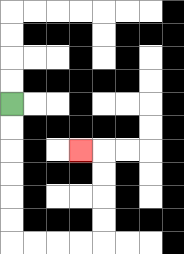{'start': '[0, 4]', 'end': '[3, 6]', 'path_directions': 'D,D,D,D,D,D,R,R,R,R,U,U,U,U,L', 'path_coordinates': '[[0, 4], [0, 5], [0, 6], [0, 7], [0, 8], [0, 9], [0, 10], [1, 10], [2, 10], [3, 10], [4, 10], [4, 9], [4, 8], [4, 7], [4, 6], [3, 6]]'}